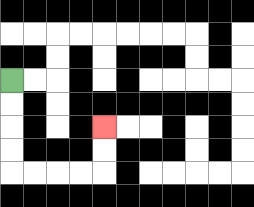{'start': '[0, 3]', 'end': '[4, 5]', 'path_directions': 'D,D,D,D,R,R,R,R,U,U', 'path_coordinates': '[[0, 3], [0, 4], [0, 5], [0, 6], [0, 7], [1, 7], [2, 7], [3, 7], [4, 7], [4, 6], [4, 5]]'}